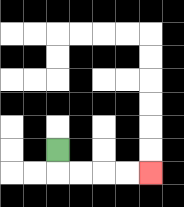{'start': '[2, 6]', 'end': '[6, 7]', 'path_directions': 'D,R,R,R,R', 'path_coordinates': '[[2, 6], [2, 7], [3, 7], [4, 7], [5, 7], [6, 7]]'}